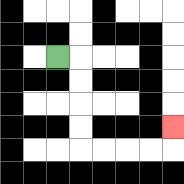{'start': '[2, 2]', 'end': '[7, 5]', 'path_directions': 'R,D,D,D,D,R,R,R,R,U', 'path_coordinates': '[[2, 2], [3, 2], [3, 3], [3, 4], [3, 5], [3, 6], [4, 6], [5, 6], [6, 6], [7, 6], [7, 5]]'}